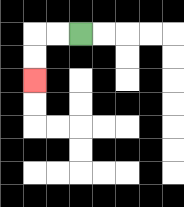{'start': '[3, 1]', 'end': '[1, 3]', 'path_directions': 'L,L,D,D', 'path_coordinates': '[[3, 1], [2, 1], [1, 1], [1, 2], [1, 3]]'}